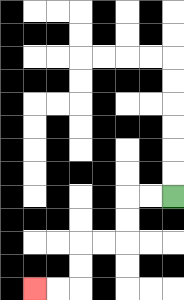{'start': '[7, 8]', 'end': '[1, 12]', 'path_directions': 'L,L,D,D,L,L,D,D,L,L', 'path_coordinates': '[[7, 8], [6, 8], [5, 8], [5, 9], [5, 10], [4, 10], [3, 10], [3, 11], [3, 12], [2, 12], [1, 12]]'}